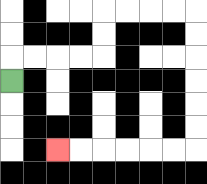{'start': '[0, 3]', 'end': '[2, 6]', 'path_directions': 'U,R,R,R,R,U,U,R,R,R,R,D,D,D,D,D,D,L,L,L,L,L,L', 'path_coordinates': '[[0, 3], [0, 2], [1, 2], [2, 2], [3, 2], [4, 2], [4, 1], [4, 0], [5, 0], [6, 0], [7, 0], [8, 0], [8, 1], [8, 2], [8, 3], [8, 4], [8, 5], [8, 6], [7, 6], [6, 6], [5, 6], [4, 6], [3, 6], [2, 6]]'}